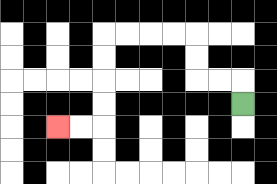{'start': '[10, 4]', 'end': '[2, 5]', 'path_directions': 'U,L,L,U,U,L,L,L,L,D,D,D,D,L,L', 'path_coordinates': '[[10, 4], [10, 3], [9, 3], [8, 3], [8, 2], [8, 1], [7, 1], [6, 1], [5, 1], [4, 1], [4, 2], [4, 3], [4, 4], [4, 5], [3, 5], [2, 5]]'}